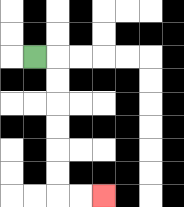{'start': '[1, 2]', 'end': '[4, 8]', 'path_directions': 'R,D,D,D,D,D,D,R,R', 'path_coordinates': '[[1, 2], [2, 2], [2, 3], [2, 4], [2, 5], [2, 6], [2, 7], [2, 8], [3, 8], [4, 8]]'}